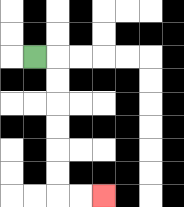{'start': '[1, 2]', 'end': '[4, 8]', 'path_directions': 'R,D,D,D,D,D,D,R,R', 'path_coordinates': '[[1, 2], [2, 2], [2, 3], [2, 4], [2, 5], [2, 6], [2, 7], [2, 8], [3, 8], [4, 8]]'}